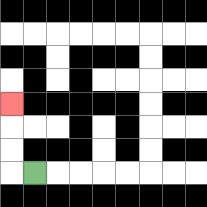{'start': '[1, 7]', 'end': '[0, 4]', 'path_directions': 'L,U,U,U', 'path_coordinates': '[[1, 7], [0, 7], [0, 6], [0, 5], [0, 4]]'}